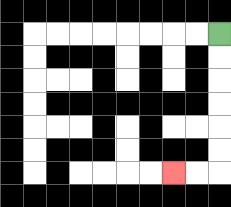{'start': '[9, 1]', 'end': '[7, 7]', 'path_directions': 'D,D,D,D,D,D,L,L', 'path_coordinates': '[[9, 1], [9, 2], [9, 3], [9, 4], [9, 5], [9, 6], [9, 7], [8, 7], [7, 7]]'}